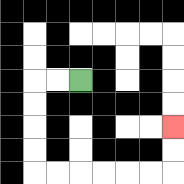{'start': '[3, 3]', 'end': '[7, 5]', 'path_directions': 'L,L,D,D,D,D,R,R,R,R,R,R,U,U', 'path_coordinates': '[[3, 3], [2, 3], [1, 3], [1, 4], [1, 5], [1, 6], [1, 7], [2, 7], [3, 7], [4, 7], [5, 7], [6, 7], [7, 7], [7, 6], [7, 5]]'}